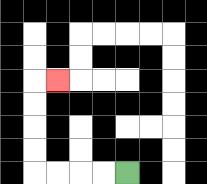{'start': '[5, 7]', 'end': '[2, 3]', 'path_directions': 'L,L,L,L,U,U,U,U,R', 'path_coordinates': '[[5, 7], [4, 7], [3, 7], [2, 7], [1, 7], [1, 6], [1, 5], [1, 4], [1, 3], [2, 3]]'}